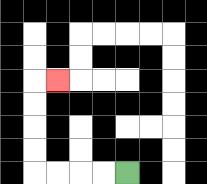{'start': '[5, 7]', 'end': '[2, 3]', 'path_directions': 'L,L,L,L,U,U,U,U,R', 'path_coordinates': '[[5, 7], [4, 7], [3, 7], [2, 7], [1, 7], [1, 6], [1, 5], [1, 4], [1, 3], [2, 3]]'}